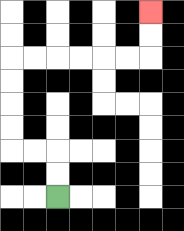{'start': '[2, 8]', 'end': '[6, 0]', 'path_directions': 'U,U,L,L,U,U,U,U,R,R,R,R,R,R,U,U', 'path_coordinates': '[[2, 8], [2, 7], [2, 6], [1, 6], [0, 6], [0, 5], [0, 4], [0, 3], [0, 2], [1, 2], [2, 2], [3, 2], [4, 2], [5, 2], [6, 2], [6, 1], [6, 0]]'}